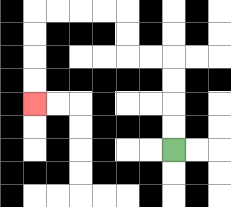{'start': '[7, 6]', 'end': '[1, 4]', 'path_directions': 'U,U,U,U,L,L,U,U,L,L,L,L,D,D,D,D', 'path_coordinates': '[[7, 6], [7, 5], [7, 4], [7, 3], [7, 2], [6, 2], [5, 2], [5, 1], [5, 0], [4, 0], [3, 0], [2, 0], [1, 0], [1, 1], [1, 2], [1, 3], [1, 4]]'}